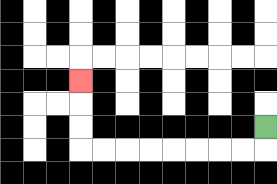{'start': '[11, 5]', 'end': '[3, 3]', 'path_directions': 'D,L,L,L,L,L,L,L,L,U,U,U', 'path_coordinates': '[[11, 5], [11, 6], [10, 6], [9, 6], [8, 6], [7, 6], [6, 6], [5, 6], [4, 6], [3, 6], [3, 5], [3, 4], [3, 3]]'}